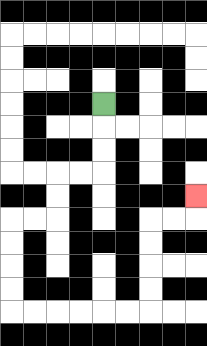{'start': '[4, 4]', 'end': '[8, 8]', 'path_directions': 'D,D,D,L,L,D,D,L,L,D,D,D,D,R,R,R,R,R,R,U,U,U,U,R,R,U', 'path_coordinates': '[[4, 4], [4, 5], [4, 6], [4, 7], [3, 7], [2, 7], [2, 8], [2, 9], [1, 9], [0, 9], [0, 10], [0, 11], [0, 12], [0, 13], [1, 13], [2, 13], [3, 13], [4, 13], [5, 13], [6, 13], [6, 12], [6, 11], [6, 10], [6, 9], [7, 9], [8, 9], [8, 8]]'}